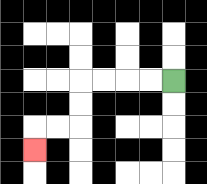{'start': '[7, 3]', 'end': '[1, 6]', 'path_directions': 'L,L,L,L,D,D,L,L,D', 'path_coordinates': '[[7, 3], [6, 3], [5, 3], [4, 3], [3, 3], [3, 4], [3, 5], [2, 5], [1, 5], [1, 6]]'}